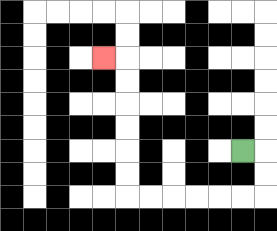{'start': '[10, 6]', 'end': '[4, 2]', 'path_directions': 'R,D,D,L,L,L,L,L,L,U,U,U,U,U,U,L', 'path_coordinates': '[[10, 6], [11, 6], [11, 7], [11, 8], [10, 8], [9, 8], [8, 8], [7, 8], [6, 8], [5, 8], [5, 7], [5, 6], [5, 5], [5, 4], [5, 3], [5, 2], [4, 2]]'}